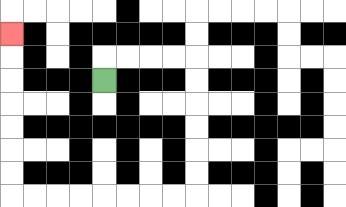{'start': '[4, 3]', 'end': '[0, 1]', 'path_directions': 'U,R,R,R,R,D,D,D,D,D,D,L,L,L,L,L,L,L,L,U,U,U,U,U,U,U', 'path_coordinates': '[[4, 3], [4, 2], [5, 2], [6, 2], [7, 2], [8, 2], [8, 3], [8, 4], [8, 5], [8, 6], [8, 7], [8, 8], [7, 8], [6, 8], [5, 8], [4, 8], [3, 8], [2, 8], [1, 8], [0, 8], [0, 7], [0, 6], [0, 5], [0, 4], [0, 3], [0, 2], [0, 1]]'}